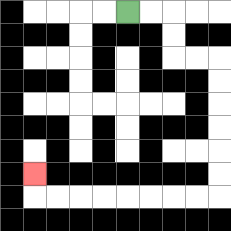{'start': '[5, 0]', 'end': '[1, 7]', 'path_directions': 'R,R,D,D,R,R,D,D,D,D,D,D,L,L,L,L,L,L,L,L,U', 'path_coordinates': '[[5, 0], [6, 0], [7, 0], [7, 1], [7, 2], [8, 2], [9, 2], [9, 3], [9, 4], [9, 5], [9, 6], [9, 7], [9, 8], [8, 8], [7, 8], [6, 8], [5, 8], [4, 8], [3, 8], [2, 8], [1, 8], [1, 7]]'}